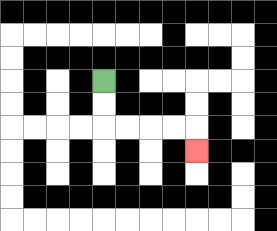{'start': '[4, 3]', 'end': '[8, 6]', 'path_directions': 'D,D,R,R,R,R,D', 'path_coordinates': '[[4, 3], [4, 4], [4, 5], [5, 5], [6, 5], [7, 5], [8, 5], [8, 6]]'}